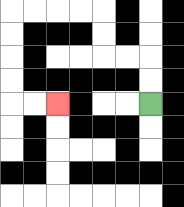{'start': '[6, 4]', 'end': '[2, 4]', 'path_directions': 'U,U,L,L,U,U,L,L,L,L,D,D,D,D,R,R', 'path_coordinates': '[[6, 4], [6, 3], [6, 2], [5, 2], [4, 2], [4, 1], [4, 0], [3, 0], [2, 0], [1, 0], [0, 0], [0, 1], [0, 2], [0, 3], [0, 4], [1, 4], [2, 4]]'}